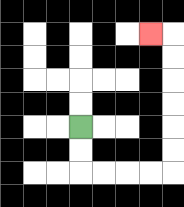{'start': '[3, 5]', 'end': '[6, 1]', 'path_directions': 'D,D,R,R,R,R,U,U,U,U,U,U,L', 'path_coordinates': '[[3, 5], [3, 6], [3, 7], [4, 7], [5, 7], [6, 7], [7, 7], [7, 6], [7, 5], [7, 4], [7, 3], [7, 2], [7, 1], [6, 1]]'}